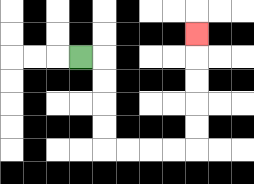{'start': '[3, 2]', 'end': '[8, 1]', 'path_directions': 'R,D,D,D,D,R,R,R,R,U,U,U,U,U', 'path_coordinates': '[[3, 2], [4, 2], [4, 3], [4, 4], [4, 5], [4, 6], [5, 6], [6, 6], [7, 6], [8, 6], [8, 5], [8, 4], [8, 3], [8, 2], [8, 1]]'}